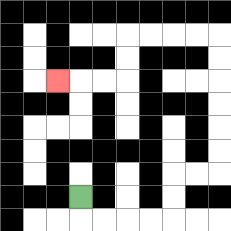{'start': '[3, 8]', 'end': '[2, 3]', 'path_directions': 'D,R,R,R,R,U,U,R,R,U,U,U,U,U,U,L,L,L,L,D,D,L,L,L', 'path_coordinates': '[[3, 8], [3, 9], [4, 9], [5, 9], [6, 9], [7, 9], [7, 8], [7, 7], [8, 7], [9, 7], [9, 6], [9, 5], [9, 4], [9, 3], [9, 2], [9, 1], [8, 1], [7, 1], [6, 1], [5, 1], [5, 2], [5, 3], [4, 3], [3, 3], [2, 3]]'}